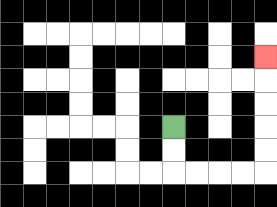{'start': '[7, 5]', 'end': '[11, 2]', 'path_directions': 'D,D,R,R,R,R,U,U,U,U,U', 'path_coordinates': '[[7, 5], [7, 6], [7, 7], [8, 7], [9, 7], [10, 7], [11, 7], [11, 6], [11, 5], [11, 4], [11, 3], [11, 2]]'}